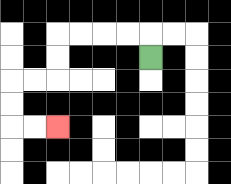{'start': '[6, 2]', 'end': '[2, 5]', 'path_directions': 'U,L,L,L,L,D,D,L,L,D,D,R,R', 'path_coordinates': '[[6, 2], [6, 1], [5, 1], [4, 1], [3, 1], [2, 1], [2, 2], [2, 3], [1, 3], [0, 3], [0, 4], [0, 5], [1, 5], [2, 5]]'}